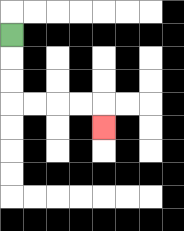{'start': '[0, 1]', 'end': '[4, 5]', 'path_directions': 'D,D,D,R,R,R,R,D', 'path_coordinates': '[[0, 1], [0, 2], [0, 3], [0, 4], [1, 4], [2, 4], [3, 4], [4, 4], [4, 5]]'}